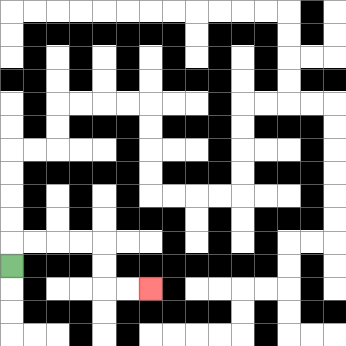{'start': '[0, 11]', 'end': '[6, 12]', 'path_directions': 'U,R,R,R,R,D,D,R,R', 'path_coordinates': '[[0, 11], [0, 10], [1, 10], [2, 10], [3, 10], [4, 10], [4, 11], [4, 12], [5, 12], [6, 12]]'}